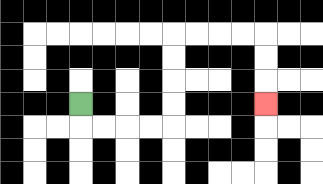{'start': '[3, 4]', 'end': '[11, 4]', 'path_directions': 'D,R,R,R,R,U,U,U,U,R,R,R,R,D,D,D', 'path_coordinates': '[[3, 4], [3, 5], [4, 5], [5, 5], [6, 5], [7, 5], [7, 4], [7, 3], [7, 2], [7, 1], [8, 1], [9, 1], [10, 1], [11, 1], [11, 2], [11, 3], [11, 4]]'}